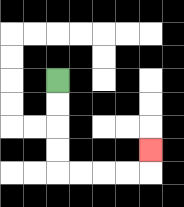{'start': '[2, 3]', 'end': '[6, 6]', 'path_directions': 'D,D,D,D,R,R,R,R,U', 'path_coordinates': '[[2, 3], [2, 4], [2, 5], [2, 6], [2, 7], [3, 7], [4, 7], [5, 7], [6, 7], [6, 6]]'}